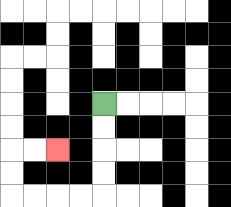{'start': '[4, 4]', 'end': '[2, 6]', 'path_directions': 'D,D,D,D,L,L,L,L,U,U,R,R', 'path_coordinates': '[[4, 4], [4, 5], [4, 6], [4, 7], [4, 8], [3, 8], [2, 8], [1, 8], [0, 8], [0, 7], [0, 6], [1, 6], [2, 6]]'}